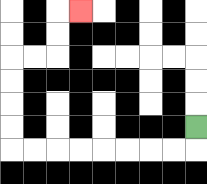{'start': '[8, 5]', 'end': '[3, 0]', 'path_directions': 'D,L,L,L,L,L,L,L,L,U,U,U,U,R,R,U,U,R', 'path_coordinates': '[[8, 5], [8, 6], [7, 6], [6, 6], [5, 6], [4, 6], [3, 6], [2, 6], [1, 6], [0, 6], [0, 5], [0, 4], [0, 3], [0, 2], [1, 2], [2, 2], [2, 1], [2, 0], [3, 0]]'}